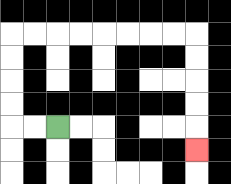{'start': '[2, 5]', 'end': '[8, 6]', 'path_directions': 'L,L,U,U,U,U,R,R,R,R,R,R,R,R,D,D,D,D,D', 'path_coordinates': '[[2, 5], [1, 5], [0, 5], [0, 4], [0, 3], [0, 2], [0, 1], [1, 1], [2, 1], [3, 1], [4, 1], [5, 1], [6, 1], [7, 1], [8, 1], [8, 2], [8, 3], [8, 4], [8, 5], [8, 6]]'}